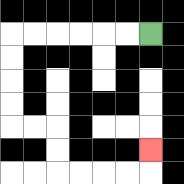{'start': '[6, 1]', 'end': '[6, 6]', 'path_directions': 'L,L,L,L,L,L,D,D,D,D,R,R,D,D,R,R,R,R,U', 'path_coordinates': '[[6, 1], [5, 1], [4, 1], [3, 1], [2, 1], [1, 1], [0, 1], [0, 2], [0, 3], [0, 4], [0, 5], [1, 5], [2, 5], [2, 6], [2, 7], [3, 7], [4, 7], [5, 7], [6, 7], [6, 6]]'}